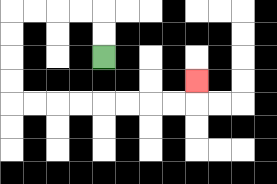{'start': '[4, 2]', 'end': '[8, 3]', 'path_directions': 'U,U,L,L,L,L,D,D,D,D,R,R,R,R,R,R,R,R,U', 'path_coordinates': '[[4, 2], [4, 1], [4, 0], [3, 0], [2, 0], [1, 0], [0, 0], [0, 1], [0, 2], [0, 3], [0, 4], [1, 4], [2, 4], [3, 4], [4, 4], [5, 4], [6, 4], [7, 4], [8, 4], [8, 3]]'}